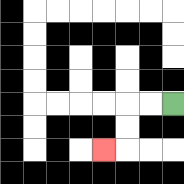{'start': '[7, 4]', 'end': '[4, 6]', 'path_directions': 'L,L,D,D,L', 'path_coordinates': '[[7, 4], [6, 4], [5, 4], [5, 5], [5, 6], [4, 6]]'}